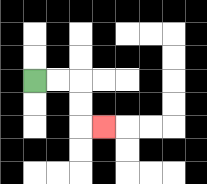{'start': '[1, 3]', 'end': '[4, 5]', 'path_directions': 'R,R,D,D,R', 'path_coordinates': '[[1, 3], [2, 3], [3, 3], [3, 4], [3, 5], [4, 5]]'}